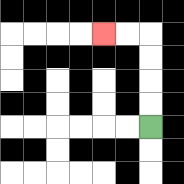{'start': '[6, 5]', 'end': '[4, 1]', 'path_directions': 'U,U,U,U,L,L', 'path_coordinates': '[[6, 5], [6, 4], [6, 3], [6, 2], [6, 1], [5, 1], [4, 1]]'}